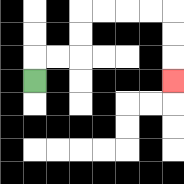{'start': '[1, 3]', 'end': '[7, 3]', 'path_directions': 'U,R,R,U,U,R,R,R,R,D,D,D', 'path_coordinates': '[[1, 3], [1, 2], [2, 2], [3, 2], [3, 1], [3, 0], [4, 0], [5, 0], [6, 0], [7, 0], [7, 1], [7, 2], [7, 3]]'}